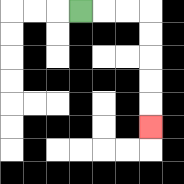{'start': '[3, 0]', 'end': '[6, 5]', 'path_directions': 'R,R,R,D,D,D,D,D', 'path_coordinates': '[[3, 0], [4, 0], [5, 0], [6, 0], [6, 1], [6, 2], [6, 3], [6, 4], [6, 5]]'}